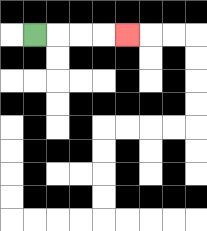{'start': '[1, 1]', 'end': '[5, 1]', 'path_directions': 'R,R,R,R', 'path_coordinates': '[[1, 1], [2, 1], [3, 1], [4, 1], [5, 1]]'}